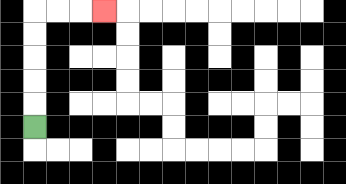{'start': '[1, 5]', 'end': '[4, 0]', 'path_directions': 'U,U,U,U,U,R,R,R', 'path_coordinates': '[[1, 5], [1, 4], [1, 3], [1, 2], [1, 1], [1, 0], [2, 0], [3, 0], [4, 0]]'}